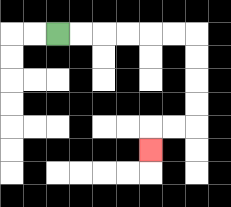{'start': '[2, 1]', 'end': '[6, 6]', 'path_directions': 'R,R,R,R,R,R,D,D,D,D,L,L,D', 'path_coordinates': '[[2, 1], [3, 1], [4, 1], [5, 1], [6, 1], [7, 1], [8, 1], [8, 2], [8, 3], [8, 4], [8, 5], [7, 5], [6, 5], [6, 6]]'}